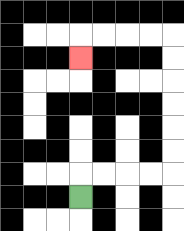{'start': '[3, 8]', 'end': '[3, 2]', 'path_directions': 'U,R,R,R,R,U,U,U,U,U,U,L,L,L,L,D', 'path_coordinates': '[[3, 8], [3, 7], [4, 7], [5, 7], [6, 7], [7, 7], [7, 6], [7, 5], [7, 4], [7, 3], [7, 2], [7, 1], [6, 1], [5, 1], [4, 1], [3, 1], [3, 2]]'}